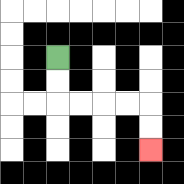{'start': '[2, 2]', 'end': '[6, 6]', 'path_directions': 'D,D,R,R,R,R,D,D', 'path_coordinates': '[[2, 2], [2, 3], [2, 4], [3, 4], [4, 4], [5, 4], [6, 4], [6, 5], [6, 6]]'}